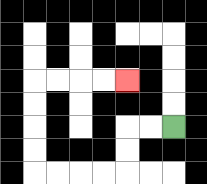{'start': '[7, 5]', 'end': '[5, 3]', 'path_directions': 'L,L,D,D,L,L,L,L,U,U,U,U,R,R,R,R', 'path_coordinates': '[[7, 5], [6, 5], [5, 5], [5, 6], [5, 7], [4, 7], [3, 7], [2, 7], [1, 7], [1, 6], [1, 5], [1, 4], [1, 3], [2, 3], [3, 3], [4, 3], [5, 3]]'}